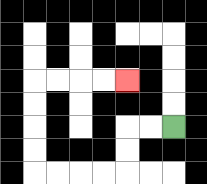{'start': '[7, 5]', 'end': '[5, 3]', 'path_directions': 'L,L,D,D,L,L,L,L,U,U,U,U,R,R,R,R', 'path_coordinates': '[[7, 5], [6, 5], [5, 5], [5, 6], [5, 7], [4, 7], [3, 7], [2, 7], [1, 7], [1, 6], [1, 5], [1, 4], [1, 3], [2, 3], [3, 3], [4, 3], [5, 3]]'}